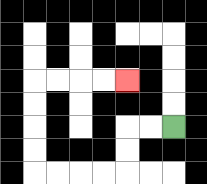{'start': '[7, 5]', 'end': '[5, 3]', 'path_directions': 'L,L,D,D,L,L,L,L,U,U,U,U,R,R,R,R', 'path_coordinates': '[[7, 5], [6, 5], [5, 5], [5, 6], [5, 7], [4, 7], [3, 7], [2, 7], [1, 7], [1, 6], [1, 5], [1, 4], [1, 3], [2, 3], [3, 3], [4, 3], [5, 3]]'}